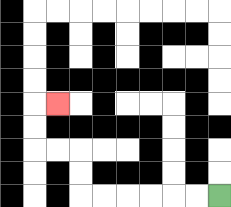{'start': '[9, 8]', 'end': '[2, 4]', 'path_directions': 'L,L,L,L,L,L,U,U,L,L,U,U,R', 'path_coordinates': '[[9, 8], [8, 8], [7, 8], [6, 8], [5, 8], [4, 8], [3, 8], [3, 7], [3, 6], [2, 6], [1, 6], [1, 5], [1, 4], [2, 4]]'}